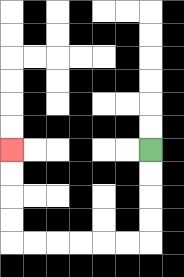{'start': '[6, 6]', 'end': '[0, 6]', 'path_directions': 'D,D,D,D,L,L,L,L,L,L,U,U,U,U', 'path_coordinates': '[[6, 6], [6, 7], [6, 8], [6, 9], [6, 10], [5, 10], [4, 10], [3, 10], [2, 10], [1, 10], [0, 10], [0, 9], [0, 8], [0, 7], [0, 6]]'}